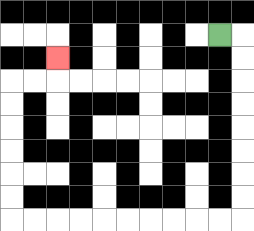{'start': '[9, 1]', 'end': '[2, 2]', 'path_directions': 'R,D,D,D,D,D,D,D,D,L,L,L,L,L,L,L,L,L,L,U,U,U,U,U,U,R,R,U', 'path_coordinates': '[[9, 1], [10, 1], [10, 2], [10, 3], [10, 4], [10, 5], [10, 6], [10, 7], [10, 8], [10, 9], [9, 9], [8, 9], [7, 9], [6, 9], [5, 9], [4, 9], [3, 9], [2, 9], [1, 9], [0, 9], [0, 8], [0, 7], [0, 6], [0, 5], [0, 4], [0, 3], [1, 3], [2, 3], [2, 2]]'}